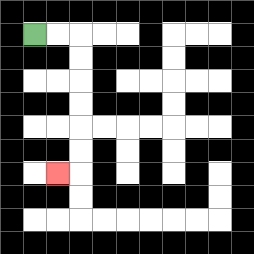{'start': '[1, 1]', 'end': '[2, 7]', 'path_directions': 'R,R,D,D,D,D,D,D,L', 'path_coordinates': '[[1, 1], [2, 1], [3, 1], [3, 2], [3, 3], [3, 4], [3, 5], [3, 6], [3, 7], [2, 7]]'}